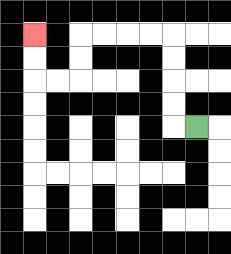{'start': '[8, 5]', 'end': '[1, 1]', 'path_directions': 'L,U,U,U,U,L,L,L,L,D,D,L,L,U,U', 'path_coordinates': '[[8, 5], [7, 5], [7, 4], [7, 3], [7, 2], [7, 1], [6, 1], [5, 1], [4, 1], [3, 1], [3, 2], [3, 3], [2, 3], [1, 3], [1, 2], [1, 1]]'}